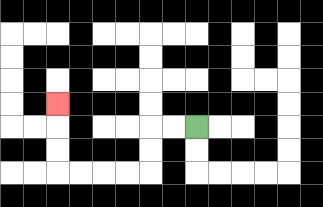{'start': '[8, 5]', 'end': '[2, 4]', 'path_directions': 'L,L,D,D,L,L,L,L,U,U,U', 'path_coordinates': '[[8, 5], [7, 5], [6, 5], [6, 6], [6, 7], [5, 7], [4, 7], [3, 7], [2, 7], [2, 6], [2, 5], [2, 4]]'}